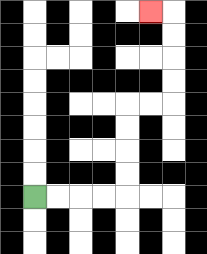{'start': '[1, 8]', 'end': '[6, 0]', 'path_directions': 'R,R,R,R,U,U,U,U,R,R,U,U,U,U,L', 'path_coordinates': '[[1, 8], [2, 8], [3, 8], [4, 8], [5, 8], [5, 7], [5, 6], [5, 5], [5, 4], [6, 4], [7, 4], [7, 3], [7, 2], [7, 1], [7, 0], [6, 0]]'}